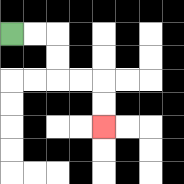{'start': '[0, 1]', 'end': '[4, 5]', 'path_directions': 'R,R,D,D,R,R,D,D', 'path_coordinates': '[[0, 1], [1, 1], [2, 1], [2, 2], [2, 3], [3, 3], [4, 3], [4, 4], [4, 5]]'}